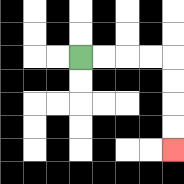{'start': '[3, 2]', 'end': '[7, 6]', 'path_directions': 'R,R,R,R,D,D,D,D', 'path_coordinates': '[[3, 2], [4, 2], [5, 2], [6, 2], [7, 2], [7, 3], [7, 4], [7, 5], [7, 6]]'}